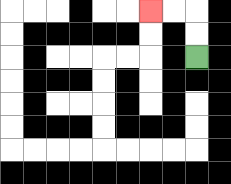{'start': '[8, 2]', 'end': '[6, 0]', 'path_directions': 'U,U,L,L', 'path_coordinates': '[[8, 2], [8, 1], [8, 0], [7, 0], [6, 0]]'}